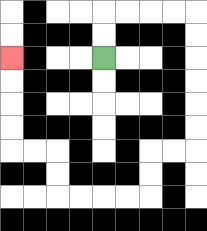{'start': '[4, 2]', 'end': '[0, 2]', 'path_directions': 'U,U,R,R,R,R,D,D,D,D,D,D,L,L,D,D,L,L,L,L,U,U,L,L,U,U,U,U', 'path_coordinates': '[[4, 2], [4, 1], [4, 0], [5, 0], [6, 0], [7, 0], [8, 0], [8, 1], [8, 2], [8, 3], [8, 4], [8, 5], [8, 6], [7, 6], [6, 6], [6, 7], [6, 8], [5, 8], [4, 8], [3, 8], [2, 8], [2, 7], [2, 6], [1, 6], [0, 6], [0, 5], [0, 4], [0, 3], [0, 2]]'}